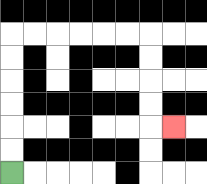{'start': '[0, 7]', 'end': '[7, 5]', 'path_directions': 'U,U,U,U,U,U,R,R,R,R,R,R,D,D,D,D,R', 'path_coordinates': '[[0, 7], [0, 6], [0, 5], [0, 4], [0, 3], [0, 2], [0, 1], [1, 1], [2, 1], [3, 1], [4, 1], [5, 1], [6, 1], [6, 2], [6, 3], [6, 4], [6, 5], [7, 5]]'}